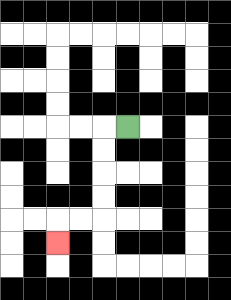{'start': '[5, 5]', 'end': '[2, 10]', 'path_directions': 'L,D,D,D,D,L,L,D', 'path_coordinates': '[[5, 5], [4, 5], [4, 6], [4, 7], [4, 8], [4, 9], [3, 9], [2, 9], [2, 10]]'}